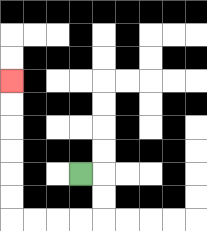{'start': '[3, 7]', 'end': '[0, 3]', 'path_directions': 'R,D,D,L,L,L,L,U,U,U,U,U,U', 'path_coordinates': '[[3, 7], [4, 7], [4, 8], [4, 9], [3, 9], [2, 9], [1, 9], [0, 9], [0, 8], [0, 7], [0, 6], [0, 5], [0, 4], [0, 3]]'}